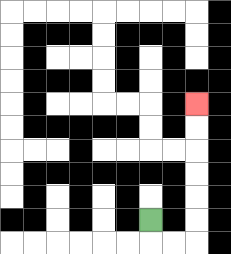{'start': '[6, 9]', 'end': '[8, 4]', 'path_directions': 'D,R,R,U,U,U,U,U,U', 'path_coordinates': '[[6, 9], [6, 10], [7, 10], [8, 10], [8, 9], [8, 8], [8, 7], [8, 6], [8, 5], [8, 4]]'}